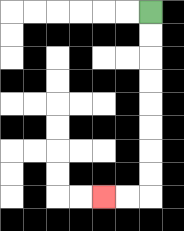{'start': '[6, 0]', 'end': '[4, 8]', 'path_directions': 'D,D,D,D,D,D,D,D,L,L', 'path_coordinates': '[[6, 0], [6, 1], [6, 2], [6, 3], [6, 4], [6, 5], [6, 6], [6, 7], [6, 8], [5, 8], [4, 8]]'}